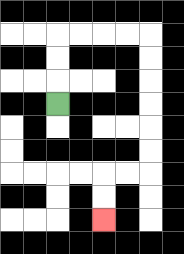{'start': '[2, 4]', 'end': '[4, 9]', 'path_directions': 'U,U,U,R,R,R,R,D,D,D,D,D,D,L,L,D,D', 'path_coordinates': '[[2, 4], [2, 3], [2, 2], [2, 1], [3, 1], [4, 1], [5, 1], [6, 1], [6, 2], [6, 3], [6, 4], [6, 5], [6, 6], [6, 7], [5, 7], [4, 7], [4, 8], [4, 9]]'}